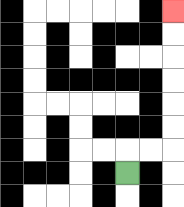{'start': '[5, 7]', 'end': '[7, 0]', 'path_directions': 'U,R,R,U,U,U,U,U,U', 'path_coordinates': '[[5, 7], [5, 6], [6, 6], [7, 6], [7, 5], [7, 4], [7, 3], [7, 2], [7, 1], [7, 0]]'}